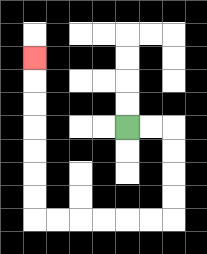{'start': '[5, 5]', 'end': '[1, 2]', 'path_directions': 'R,R,D,D,D,D,L,L,L,L,L,L,U,U,U,U,U,U,U', 'path_coordinates': '[[5, 5], [6, 5], [7, 5], [7, 6], [7, 7], [7, 8], [7, 9], [6, 9], [5, 9], [4, 9], [3, 9], [2, 9], [1, 9], [1, 8], [1, 7], [1, 6], [1, 5], [1, 4], [1, 3], [1, 2]]'}